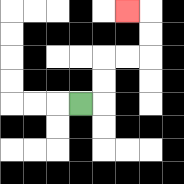{'start': '[3, 4]', 'end': '[5, 0]', 'path_directions': 'R,U,U,R,R,U,U,L', 'path_coordinates': '[[3, 4], [4, 4], [4, 3], [4, 2], [5, 2], [6, 2], [6, 1], [6, 0], [5, 0]]'}